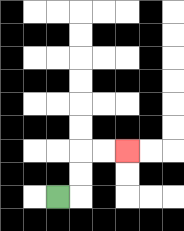{'start': '[2, 8]', 'end': '[5, 6]', 'path_directions': 'R,U,U,R,R', 'path_coordinates': '[[2, 8], [3, 8], [3, 7], [3, 6], [4, 6], [5, 6]]'}